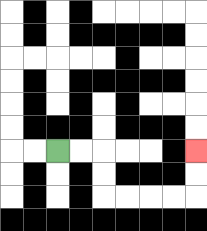{'start': '[2, 6]', 'end': '[8, 6]', 'path_directions': 'R,R,D,D,R,R,R,R,U,U', 'path_coordinates': '[[2, 6], [3, 6], [4, 6], [4, 7], [4, 8], [5, 8], [6, 8], [7, 8], [8, 8], [8, 7], [8, 6]]'}